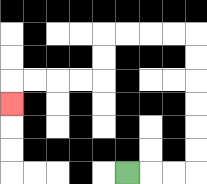{'start': '[5, 7]', 'end': '[0, 4]', 'path_directions': 'R,R,R,U,U,U,U,U,U,L,L,L,L,D,D,L,L,L,L,D', 'path_coordinates': '[[5, 7], [6, 7], [7, 7], [8, 7], [8, 6], [8, 5], [8, 4], [8, 3], [8, 2], [8, 1], [7, 1], [6, 1], [5, 1], [4, 1], [4, 2], [4, 3], [3, 3], [2, 3], [1, 3], [0, 3], [0, 4]]'}